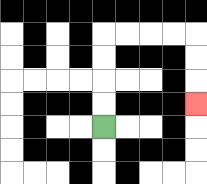{'start': '[4, 5]', 'end': '[8, 4]', 'path_directions': 'U,U,U,U,R,R,R,R,D,D,D', 'path_coordinates': '[[4, 5], [4, 4], [4, 3], [4, 2], [4, 1], [5, 1], [6, 1], [7, 1], [8, 1], [8, 2], [8, 3], [8, 4]]'}